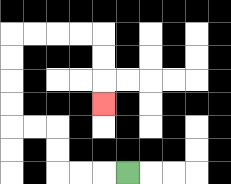{'start': '[5, 7]', 'end': '[4, 4]', 'path_directions': 'L,L,L,U,U,L,L,U,U,U,U,R,R,R,R,D,D,D', 'path_coordinates': '[[5, 7], [4, 7], [3, 7], [2, 7], [2, 6], [2, 5], [1, 5], [0, 5], [0, 4], [0, 3], [0, 2], [0, 1], [1, 1], [2, 1], [3, 1], [4, 1], [4, 2], [4, 3], [4, 4]]'}